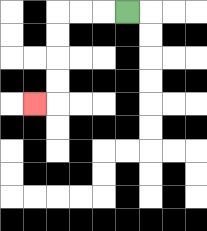{'start': '[5, 0]', 'end': '[1, 4]', 'path_directions': 'L,L,L,D,D,D,D,L', 'path_coordinates': '[[5, 0], [4, 0], [3, 0], [2, 0], [2, 1], [2, 2], [2, 3], [2, 4], [1, 4]]'}